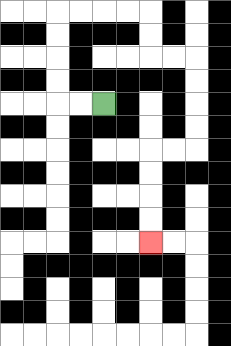{'start': '[4, 4]', 'end': '[6, 10]', 'path_directions': 'L,L,U,U,U,U,R,R,R,R,D,D,R,R,D,D,D,D,L,L,D,D,D,D', 'path_coordinates': '[[4, 4], [3, 4], [2, 4], [2, 3], [2, 2], [2, 1], [2, 0], [3, 0], [4, 0], [5, 0], [6, 0], [6, 1], [6, 2], [7, 2], [8, 2], [8, 3], [8, 4], [8, 5], [8, 6], [7, 6], [6, 6], [6, 7], [6, 8], [6, 9], [6, 10]]'}